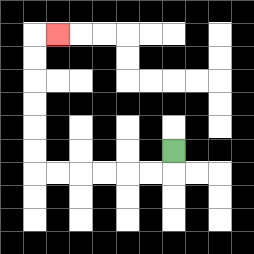{'start': '[7, 6]', 'end': '[2, 1]', 'path_directions': 'D,L,L,L,L,L,L,U,U,U,U,U,U,R', 'path_coordinates': '[[7, 6], [7, 7], [6, 7], [5, 7], [4, 7], [3, 7], [2, 7], [1, 7], [1, 6], [1, 5], [1, 4], [1, 3], [1, 2], [1, 1], [2, 1]]'}